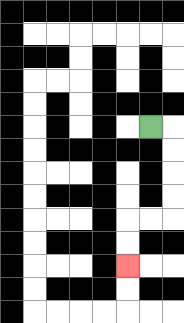{'start': '[6, 5]', 'end': '[5, 11]', 'path_directions': 'R,D,D,D,D,L,L,D,D', 'path_coordinates': '[[6, 5], [7, 5], [7, 6], [7, 7], [7, 8], [7, 9], [6, 9], [5, 9], [5, 10], [5, 11]]'}